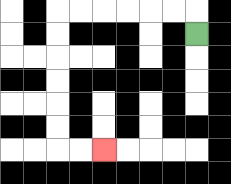{'start': '[8, 1]', 'end': '[4, 6]', 'path_directions': 'U,L,L,L,L,L,L,D,D,D,D,D,D,R,R', 'path_coordinates': '[[8, 1], [8, 0], [7, 0], [6, 0], [5, 0], [4, 0], [3, 0], [2, 0], [2, 1], [2, 2], [2, 3], [2, 4], [2, 5], [2, 6], [3, 6], [4, 6]]'}